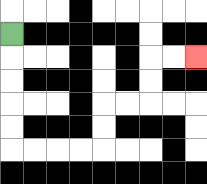{'start': '[0, 1]', 'end': '[8, 2]', 'path_directions': 'D,D,D,D,D,R,R,R,R,U,U,R,R,U,U,R,R', 'path_coordinates': '[[0, 1], [0, 2], [0, 3], [0, 4], [0, 5], [0, 6], [1, 6], [2, 6], [3, 6], [4, 6], [4, 5], [4, 4], [5, 4], [6, 4], [6, 3], [6, 2], [7, 2], [8, 2]]'}